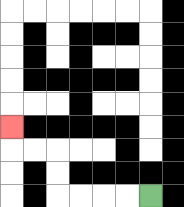{'start': '[6, 8]', 'end': '[0, 5]', 'path_directions': 'L,L,L,L,U,U,L,L,U', 'path_coordinates': '[[6, 8], [5, 8], [4, 8], [3, 8], [2, 8], [2, 7], [2, 6], [1, 6], [0, 6], [0, 5]]'}